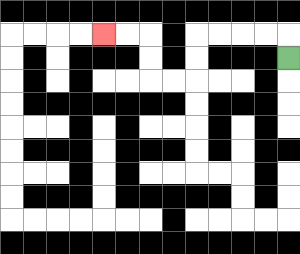{'start': '[12, 2]', 'end': '[4, 1]', 'path_directions': 'U,L,L,L,L,D,D,L,L,U,U,L,L', 'path_coordinates': '[[12, 2], [12, 1], [11, 1], [10, 1], [9, 1], [8, 1], [8, 2], [8, 3], [7, 3], [6, 3], [6, 2], [6, 1], [5, 1], [4, 1]]'}